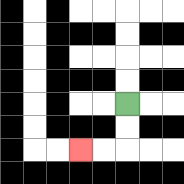{'start': '[5, 4]', 'end': '[3, 6]', 'path_directions': 'D,D,L,L', 'path_coordinates': '[[5, 4], [5, 5], [5, 6], [4, 6], [3, 6]]'}